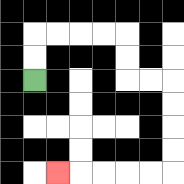{'start': '[1, 3]', 'end': '[2, 7]', 'path_directions': 'U,U,R,R,R,R,D,D,R,R,D,D,D,D,L,L,L,L,L', 'path_coordinates': '[[1, 3], [1, 2], [1, 1], [2, 1], [3, 1], [4, 1], [5, 1], [5, 2], [5, 3], [6, 3], [7, 3], [7, 4], [7, 5], [7, 6], [7, 7], [6, 7], [5, 7], [4, 7], [3, 7], [2, 7]]'}